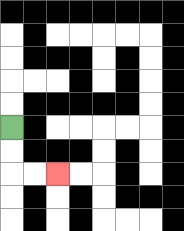{'start': '[0, 5]', 'end': '[2, 7]', 'path_directions': 'D,D,R,R', 'path_coordinates': '[[0, 5], [0, 6], [0, 7], [1, 7], [2, 7]]'}